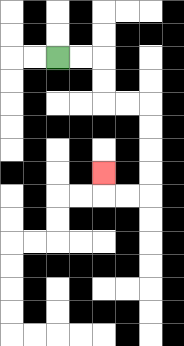{'start': '[2, 2]', 'end': '[4, 7]', 'path_directions': 'R,R,D,D,R,R,D,D,D,D,L,L,U', 'path_coordinates': '[[2, 2], [3, 2], [4, 2], [4, 3], [4, 4], [5, 4], [6, 4], [6, 5], [6, 6], [6, 7], [6, 8], [5, 8], [4, 8], [4, 7]]'}